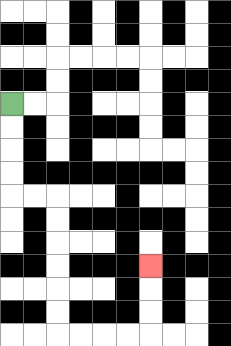{'start': '[0, 4]', 'end': '[6, 11]', 'path_directions': 'D,D,D,D,R,R,D,D,D,D,D,D,R,R,R,R,U,U,U', 'path_coordinates': '[[0, 4], [0, 5], [0, 6], [0, 7], [0, 8], [1, 8], [2, 8], [2, 9], [2, 10], [2, 11], [2, 12], [2, 13], [2, 14], [3, 14], [4, 14], [5, 14], [6, 14], [6, 13], [6, 12], [6, 11]]'}